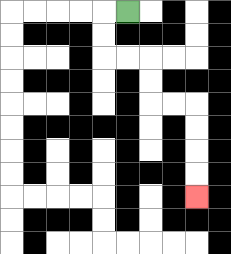{'start': '[5, 0]', 'end': '[8, 8]', 'path_directions': 'L,D,D,R,R,D,D,R,R,D,D,D,D', 'path_coordinates': '[[5, 0], [4, 0], [4, 1], [4, 2], [5, 2], [6, 2], [6, 3], [6, 4], [7, 4], [8, 4], [8, 5], [8, 6], [8, 7], [8, 8]]'}